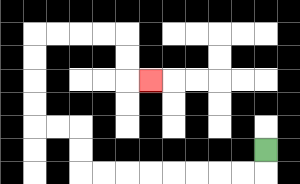{'start': '[11, 6]', 'end': '[6, 3]', 'path_directions': 'D,L,L,L,L,L,L,L,L,U,U,L,L,U,U,U,U,R,R,R,R,D,D,R', 'path_coordinates': '[[11, 6], [11, 7], [10, 7], [9, 7], [8, 7], [7, 7], [6, 7], [5, 7], [4, 7], [3, 7], [3, 6], [3, 5], [2, 5], [1, 5], [1, 4], [1, 3], [1, 2], [1, 1], [2, 1], [3, 1], [4, 1], [5, 1], [5, 2], [5, 3], [6, 3]]'}